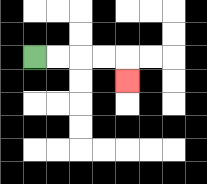{'start': '[1, 2]', 'end': '[5, 3]', 'path_directions': 'R,R,R,R,D', 'path_coordinates': '[[1, 2], [2, 2], [3, 2], [4, 2], [5, 2], [5, 3]]'}